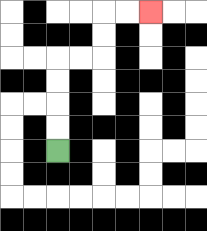{'start': '[2, 6]', 'end': '[6, 0]', 'path_directions': 'U,U,U,U,R,R,U,U,R,R', 'path_coordinates': '[[2, 6], [2, 5], [2, 4], [2, 3], [2, 2], [3, 2], [4, 2], [4, 1], [4, 0], [5, 0], [6, 0]]'}